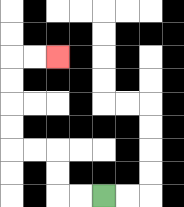{'start': '[4, 8]', 'end': '[2, 2]', 'path_directions': 'L,L,U,U,L,L,U,U,U,U,R,R', 'path_coordinates': '[[4, 8], [3, 8], [2, 8], [2, 7], [2, 6], [1, 6], [0, 6], [0, 5], [0, 4], [0, 3], [0, 2], [1, 2], [2, 2]]'}